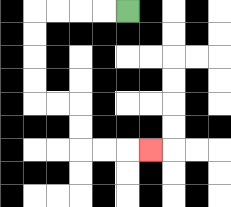{'start': '[5, 0]', 'end': '[6, 6]', 'path_directions': 'L,L,L,L,D,D,D,D,R,R,D,D,R,R,R', 'path_coordinates': '[[5, 0], [4, 0], [3, 0], [2, 0], [1, 0], [1, 1], [1, 2], [1, 3], [1, 4], [2, 4], [3, 4], [3, 5], [3, 6], [4, 6], [5, 6], [6, 6]]'}